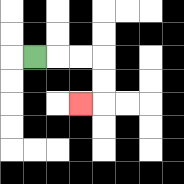{'start': '[1, 2]', 'end': '[3, 4]', 'path_directions': 'R,R,R,D,D,L', 'path_coordinates': '[[1, 2], [2, 2], [3, 2], [4, 2], [4, 3], [4, 4], [3, 4]]'}